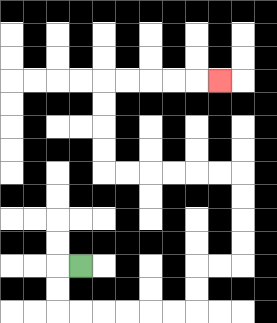{'start': '[3, 11]', 'end': '[9, 3]', 'path_directions': 'L,D,D,R,R,R,R,R,R,U,U,R,R,U,U,U,U,L,L,L,L,L,L,U,U,U,U,R,R,R,R,R', 'path_coordinates': '[[3, 11], [2, 11], [2, 12], [2, 13], [3, 13], [4, 13], [5, 13], [6, 13], [7, 13], [8, 13], [8, 12], [8, 11], [9, 11], [10, 11], [10, 10], [10, 9], [10, 8], [10, 7], [9, 7], [8, 7], [7, 7], [6, 7], [5, 7], [4, 7], [4, 6], [4, 5], [4, 4], [4, 3], [5, 3], [6, 3], [7, 3], [8, 3], [9, 3]]'}